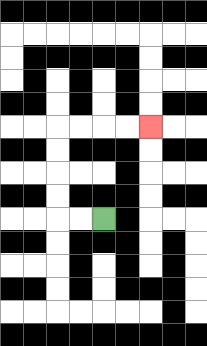{'start': '[4, 9]', 'end': '[6, 5]', 'path_directions': 'L,L,U,U,U,U,R,R,R,R', 'path_coordinates': '[[4, 9], [3, 9], [2, 9], [2, 8], [2, 7], [2, 6], [2, 5], [3, 5], [4, 5], [5, 5], [6, 5]]'}